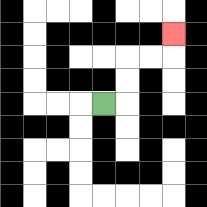{'start': '[4, 4]', 'end': '[7, 1]', 'path_directions': 'R,U,U,R,R,U', 'path_coordinates': '[[4, 4], [5, 4], [5, 3], [5, 2], [6, 2], [7, 2], [7, 1]]'}